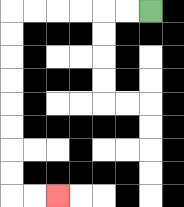{'start': '[6, 0]', 'end': '[2, 8]', 'path_directions': 'L,L,L,L,L,L,D,D,D,D,D,D,D,D,R,R', 'path_coordinates': '[[6, 0], [5, 0], [4, 0], [3, 0], [2, 0], [1, 0], [0, 0], [0, 1], [0, 2], [0, 3], [0, 4], [0, 5], [0, 6], [0, 7], [0, 8], [1, 8], [2, 8]]'}